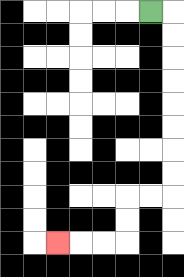{'start': '[6, 0]', 'end': '[2, 10]', 'path_directions': 'R,D,D,D,D,D,D,D,D,L,L,D,D,L,L,L', 'path_coordinates': '[[6, 0], [7, 0], [7, 1], [7, 2], [7, 3], [7, 4], [7, 5], [7, 6], [7, 7], [7, 8], [6, 8], [5, 8], [5, 9], [5, 10], [4, 10], [3, 10], [2, 10]]'}